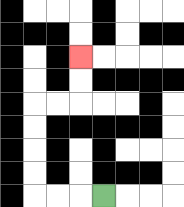{'start': '[4, 8]', 'end': '[3, 2]', 'path_directions': 'L,L,L,U,U,U,U,R,R,U,U', 'path_coordinates': '[[4, 8], [3, 8], [2, 8], [1, 8], [1, 7], [1, 6], [1, 5], [1, 4], [2, 4], [3, 4], [3, 3], [3, 2]]'}